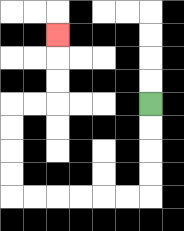{'start': '[6, 4]', 'end': '[2, 1]', 'path_directions': 'D,D,D,D,L,L,L,L,L,L,U,U,U,U,R,R,U,U,U', 'path_coordinates': '[[6, 4], [6, 5], [6, 6], [6, 7], [6, 8], [5, 8], [4, 8], [3, 8], [2, 8], [1, 8], [0, 8], [0, 7], [0, 6], [0, 5], [0, 4], [1, 4], [2, 4], [2, 3], [2, 2], [2, 1]]'}